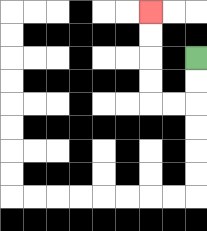{'start': '[8, 2]', 'end': '[6, 0]', 'path_directions': 'D,D,L,L,U,U,U,U', 'path_coordinates': '[[8, 2], [8, 3], [8, 4], [7, 4], [6, 4], [6, 3], [6, 2], [6, 1], [6, 0]]'}